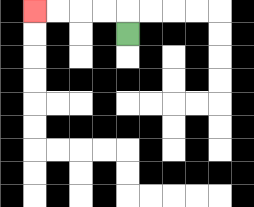{'start': '[5, 1]', 'end': '[1, 0]', 'path_directions': 'U,L,L,L,L', 'path_coordinates': '[[5, 1], [5, 0], [4, 0], [3, 0], [2, 0], [1, 0]]'}